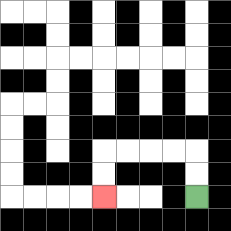{'start': '[8, 8]', 'end': '[4, 8]', 'path_directions': 'U,U,L,L,L,L,D,D', 'path_coordinates': '[[8, 8], [8, 7], [8, 6], [7, 6], [6, 6], [5, 6], [4, 6], [4, 7], [4, 8]]'}